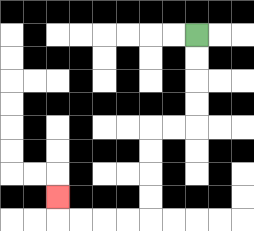{'start': '[8, 1]', 'end': '[2, 8]', 'path_directions': 'D,D,D,D,L,L,D,D,D,D,L,L,L,L,U', 'path_coordinates': '[[8, 1], [8, 2], [8, 3], [8, 4], [8, 5], [7, 5], [6, 5], [6, 6], [6, 7], [6, 8], [6, 9], [5, 9], [4, 9], [3, 9], [2, 9], [2, 8]]'}